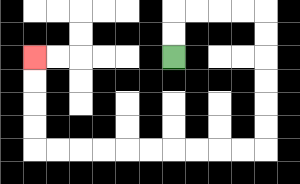{'start': '[7, 2]', 'end': '[1, 2]', 'path_directions': 'U,U,R,R,R,R,D,D,D,D,D,D,L,L,L,L,L,L,L,L,L,L,U,U,U,U', 'path_coordinates': '[[7, 2], [7, 1], [7, 0], [8, 0], [9, 0], [10, 0], [11, 0], [11, 1], [11, 2], [11, 3], [11, 4], [11, 5], [11, 6], [10, 6], [9, 6], [8, 6], [7, 6], [6, 6], [5, 6], [4, 6], [3, 6], [2, 6], [1, 6], [1, 5], [1, 4], [1, 3], [1, 2]]'}